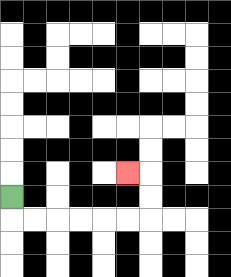{'start': '[0, 8]', 'end': '[5, 7]', 'path_directions': 'D,R,R,R,R,R,R,U,U,L', 'path_coordinates': '[[0, 8], [0, 9], [1, 9], [2, 9], [3, 9], [4, 9], [5, 9], [6, 9], [6, 8], [6, 7], [5, 7]]'}